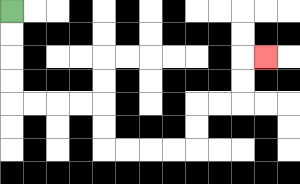{'start': '[0, 0]', 'end': '[11, 2]', 'path_directions': 'D,D,D,D,R,R,R,R,D,D,R,R,R,R,U,U,R,R,U,U,R', 'path_coordinates': '[[0, 0], [0, 1], [0, 2], [0, 3], [0, 4], [1, 4], [2, 4], [3, 4], [4, 4], [4, 5], [4, 6], [5, 6], [6, 6], [7, 6], [8, 6], [8, 5], [8, 4], [9, 4], [10, 4], [10, 3], [10, 2], [11, 2]]'}